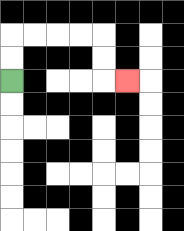{'start': '[0, 3]', 'end': '[5, 3]', 'path_directions': 'U,U,R,R,R,R,D,D,R', 'path_coordinates': '[[0, 3], [0, 2], [0, 1], [1, 1], [2, 1], [3, 1], [4, 1], [4, 2], [4, 3], [5, 3]]'}